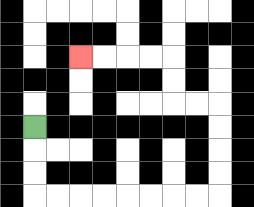{'start': '[1, 5]', 'end': '[3, 2]', 'path_directions': 'D,D,D,R,R,R,R,R,R,R,R,U,U,U,U,L,L,U,U,L,L,L,L', 'path_coordinates': '[[1, 5], [1, 6], [1, 7], [1, 8], [2, 8], [3, 8], [4, 8], [5, 8], [6, 8], [7, 8], [8, 8], [9, 8], [9, 7], [9, 6], [9, 5], [9, 4], [8, 4], [7, 4], [7, 3], [7, 2], [6, 2], [5, 2], [4, 2], [3, 2]]'}